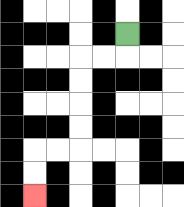{'start': '[5, 1]', 'end': '[1, 8]', 'path_directions': 'D,L,L,D,D,D,D,L,L,D,D', 'path_coordinates': '[[5, 1], [5, 2], [4, 2], [3, 2], [3, 3], [3, 4], [3, 5], [3, 6], [2, 6], [1, 6], [1, 7], [1, 8]]'}